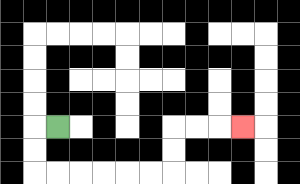{'start': '[2, 5]', 'end': '[10, 5]', 'path_directions': 'L,D,D,R,R,R,R,R,R,U,U,R,R,R', 'path_coordinates': '[[2, 5], [1, 5], [1, 6], [1, 7], [2, 7], [3, 7], [4, 7], [5, 7], [6, 7], [7, 7], [7, 6], [7, 5], [8, 5], [9, 5], [10, 5]]'}